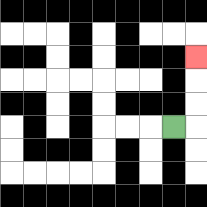{'start': '[7, 5]', 'end': '[8, 2]', 'path_directions': 'R,U,U,U', 'path_coordinates': '[[7, 5], [8, 5], [8, 4], [8, 3], [8, 2]]'}